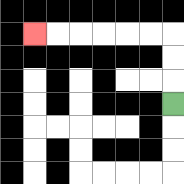{'start': '[7, 4]', 'end': '[1, 1]', 'path_directions': 'U,U,U,L,L,L,L,L,L', 'path_coordinates': '[[7, 4], [7, 3], [7, 2], [7, 1], [6, 1], [5, 1], [4, 1], [3, 1], [2, 1], [1, 1]]'}